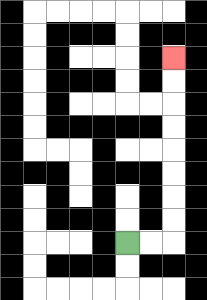{'start': '[5, 10]', 'end': '[7, 2]', 'path_directions': 'R,R,U,U,U,U,U,U,U,U', 'path_coordinates': '[[5, 10], [6, 10], [7, 10], [7, 9], [7, 8], [7, 7], [7, 6], [7, 5], [7, 4], [7, 3], [7, 2]]'}